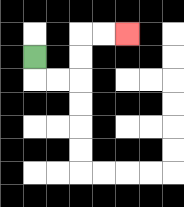{'start': '[1, 2]', 'end': '[5, 1]', 'path_directions': 'D,R,R,U,U,R,R', 'path_coordinates': '[[1, 2], [1, 3], [2, 3], [3, 3], [3, 2], [3, 1], [4, 1], [5, 1]]'}